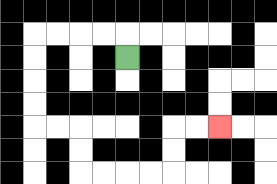{'start': '[5, 2]', 'end': '[9, 5]', 'path_directions': 'U,L,L,L,L,D,D,D,D,R,R,D,D,R,R,R,R,U,U,R,R', 'path_coordinates': '[[5, 2], [5, 1], [4, 1], [3, 1], [2, 1], [1, 1], [1, 2], [1, 3], [1, 4], [1, 5], [2, 5], [3, 5], [3, 6], [3, 7], [4, 7], [5, 7], [6, 7], [7, 7], [7, 6], [7, 5], [8, 5], [9, 5]]'}